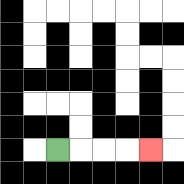{'start': '[2, 6]', 'end': '[6, 6]', 'path_directions': 'R,R,R,R', 'path_coordinates': '[[2, 6], [3, 6], [4, 6], [5, 6], [6, 6]]'}